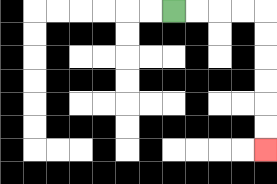{'start': '[7, 0]', 'end': '[11, 6]', 'path_directions': 'R,R,R,R,D,D,D,D,D,D', 'path_coordinates': '[[7, 0], [8, 0], [9, 0], [10, 0], [11, 0], [11, 1], [11, 2], [11, 3], [11, 4], [11, 5], [11, 6]]'}